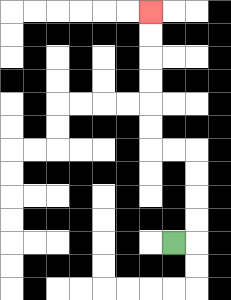{'start': '[7, 10]', 'end': '[6, 0]', 'path_directions': 'R,U,U,U,U,L,L,U,U,U,U,U,U', 'path_coordinates': '[[7, 10], [8, 10], [8, 9], [8, 8], [8, 7], [8, 6], [7, 6], [6, 6], [6, 5], [6, 4], [6, 3], [6, 2], [6, 1], [6, 0]]'}